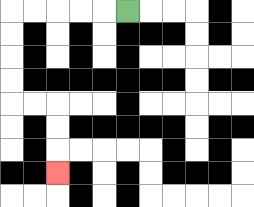{'start': '[5, 0]', 'end': '[2, 7]', 'path_directions': 'L,L,L,L,L,D,D,D,D,R,R,D,D,D', 'path_coordinates': '[[5, 0], [4, 0], [3, 0], [2, 0], [1, 0], [0, 0], [0, 1], [0, 2], [0, 3], [0, 4], [1, 4], [2, 4], [2, 5], [2, 6], [2, 7]]'}